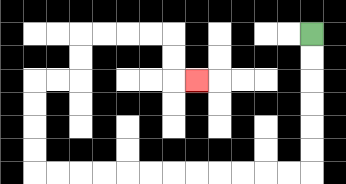{'start': '[13, 1]', 'end': '[8, 3]', 'path_directions': 'D,D,D,D,D,D,L,L,L,L,L,L,L,L,L,L,L,L,U,U,U,U,R,R,U,U,R,R,R,R,D,D,R', 'path_coordinates': '[[13, 1], [13, 2], [13, 3], [13, 4], [13, 5], [13, 6], [13, 7], [12, 7], [11, 7], [10, 7], [9, 7], [8, 7], [7, 7], [6, 7], [5, 7], [4, 7], [3, 7], [2, 7], [1, 7], [1, 6], [1, 5], [1, 4], [1, 3], [2, 3], [3, 3], [3, 2], [3, 1], [4, 1], [5, 1], [6, 1], [7, 1], [7, 2], [7, 3], [8, 3]]'}